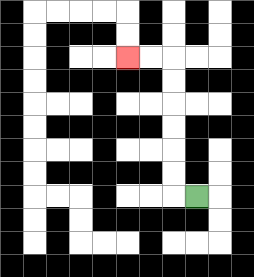{'start': '[8, 8]', 'end': '[5, 2]', 'path_directions': 'L,U,U,U,U,U,U,L,L', 'path_coordinates': '[[8, 8], [7, 8], [7, 7], [7, 6], [7, 5], [7, 4], [7, 3], [7, 2], [6, 2], [5, 2]]'}